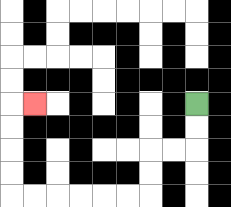{'start': '[8, 4]', 'end': '[1, 4]', 'path_directions': 'D,D,L,L,D,D,L,L,L,L,L,L,U,U,U,U,R', 'path_coordinates': '[[8, 4], [8, 5], [8, 6], [7, 6], [6, 6], [6, 7], [6, 8], [5, 8], [4, 8], [3, 8], [2, 8], [1, 8], [0, 8], [0, 7], [0, 6], [0, 5], [0, 4], [1, 4]]'}